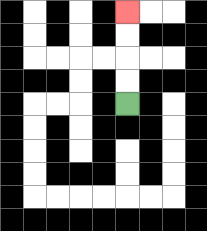{'start': '[5, 4]', 'end': '[5, 0]', 'path_directions': 'U,U,U,U', 'path_coordinates': '[[5, 4], [5, 3], [5, 2], [5, 1], [5, 0]]'}